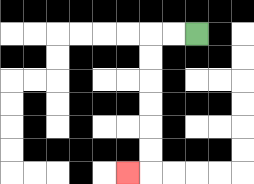{'start': '[8, 1]', 'end': '[5, 7]', 'path_directions': 'L,L,D,D,D,D,D,D,L', 'path_coordinates': '[[8, 1], [7, 1], [6, 1], [6, 2], [6, 3], [6, 4], [6, 5], [6, 6], [6, 7], [5, 7]]'}